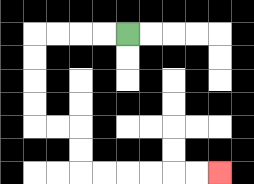{'start': '[5, 1]', 'end': '[9, 7]', 'path_directions': 'L,L,L,L,D,D,D,D,R,R,D,D,R,R,R,R,R,R', 'path_coordinates': '[[5, 1], [4, 1], [3, 1], [2, 1], [1, 1], [1, 2], [1, 3], [1, 4], [1, 5], [2, 5], [3, 5], [3, 6], [3, 7], [4, 7], [5, 7], [6, 7], [7, 7], [8, 7], [9, 7]]'}